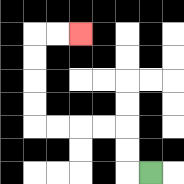{'start': '[6, 7]', 'end': '[3, 1]', 'path_directions': 'L,U,U,L,L,L,L,U,U,U,U,R,R', 'path_coordinates': '[[6, 7], [5, 7], [5, 6], [5, 5], [4, 5], [3, 5], [2, 5], [1, 5], [1, 4], [1, 3], [1, 2], [1, 1], [2, 1], [3, 1]]'}